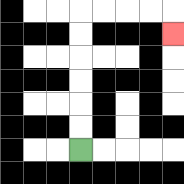{'start': '[3, 6]', 'end': '[7, 1]', 'path_directions': 'U,U,U,U,U,U,R,R,R,R,D', 'path_coordinates': '[[3, 6], [3, 5], [3, 4], [3, 3], [3, 2], [3, 1], [3, 0], [4, 0], [5, 0], [6, 0], [7, 0], [7, 1]]'}